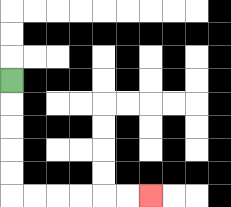{'start': '[0, 3]', 'end': '[6, 8]', 'path_directions': 'D,D,D,D,D,R,R,R,R,R,R', 'path_coordinates': '[[0, 3], [0, 4], [0, 5], [0, 6], [0, 7], [0, 8], [1, 8], [2, 8], [3, 8], [4, 8], [5, 8], [6, 8]]'}